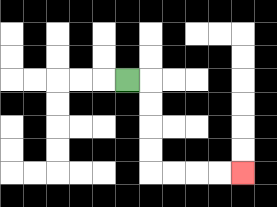{'start': '[5, 3]', 'end': '[10, 7]', 'path_directions': 'R,D,D,D,D,R,R,R,R', 'path_coordinates': '[[5, 3], [6, 3], [6, 4], [6, 5], [6, 6], [6, 7], [7, 7], [8, 7], [9, 7], [10, 7]]'}